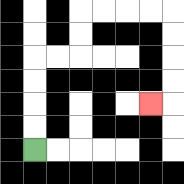{'start': '[1, 6]', 'end': '[6, 4]', 'path_directions': 'U,U,U,U,R,R,U,U,R,R,R,R,D,D,D,D,L', 'path_coordinates': '[[1, 6], [1, 5], [1, 4], [1, 3], [1, 2], [2, 2], [3, 2], [3, 1], [3, 0], [4, 0], [5, 0], [6, 0], [7, 0], [7, 1], [7, 2], [7, 3], [7, 4], [6, 4]]'}